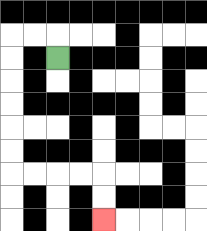{'start': '[2, 2]', 'end': '[4, 9]', 'path_directions': 'U,L,L,D,D,D,D,D,D,R,R,R,R,D,D', 'path_coordinates': '[[2, 2], [2, 1], [1, 1], [0, 1], [0, 2], [0, 3], [0, 4], [0, 5], [0, 6], [0, 7], [1, 7], [2, 7], [3, 7], [4, 7], [4, 8], [4, 9]]'}